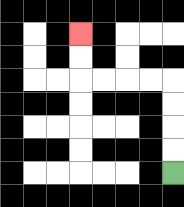{'start': '[7, 7]', 'end': '[3, 1]', 'path_directions': 'U,U,U,U,L,L,L,L,U,U', 'path_coordinates': '[[7, 7], [7, 6], [7, 5], [7, 4], [7, 3], [6, 3], [5, 3], [4, 3], [3, 3], [3, 2], [3, 1]]'}